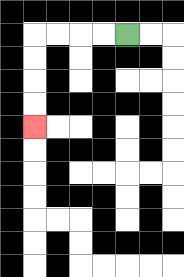{'start': '[5, 1]', 'end': '[1, 5]', 'path_directions': 'L,L,L,L,D,D,D,D', 'path_coordinates': '[[5, 1], [4, 1], [3, 1], [2, 1], [1, 1], [1, 2], [1, 3], [1, 4], [1, 5]]'}